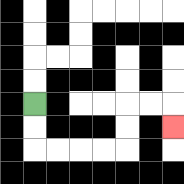{'start': '[1, 4]', 'end': '[7, 5]', 'path_directions': 'D,D,R,R,R,R,U,U,R,R,D', 'path_coordinates': '[[1, 4], [1, 5], [1, 6], [2, 6], [3, 6], [4, 6], [5, 6], [5, 5], [5, 4], [6, 4], [7, 4], [7, 5]]'}